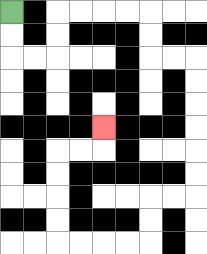{'start': '[0, 0]', 'end': '[4, 5]', 'path_directions': 'D,D,R,R,U,U,R,R,R,R,D,D,R,R,D,D,D,D,D,D,L,L,D,D,L,L,L,L,U,U,U,U,R,R,U', 'path_coordinates': '[[0, 0], [0, 1], [0, 2], [1, 2], [2, 2], [2, 1], [2, 0], [3, 0], [4, 0], [5, 0], [6, 0], [6, 1], [6, 2], [7, 2], [8, 2], [8, 3], [8, 4], [8, 5], [8, 6], [8, 7], [8, 8], [7, 8], [6, 8], [6, 9], [6, 10], [5, 10], [4, 10], [3, 10], [2, 10], [2, 9], [2, 8], [2, 7], [2, 6], [3, 6], [4, 6], [4, 5]]'}